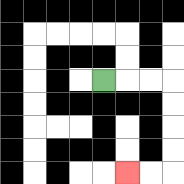{'start': '[4, 3]', 'end': '[5, 7]', 'path_directions': 'R,R,R,D,D,D,D,L,L', 'path_coordinates': '[[4, 3], [5, 3], [6, 3], [7, 3], [7, 4], [7, 5], [7, 6], [7, 7], [6, 7], [5, 7]]'}